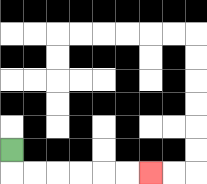{'start': '[0, 6]', 'end': '[6, 7]', 'path_directions': 'D,R,R,R,R,R,R', 'path_coordinates': '[[0, 6], [0, 7], [1, 7], [2, 7], [3, 7], [4, 7], [5, 7], [6, 7]]'}